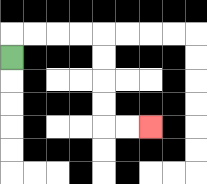{'start': '[0, 2]', 'end': '[6, 5]', 'path_directions': 'U,R,R,R,R,D,D,D,D,R,R', 'path_coordinates': '[[0, 2], [0, 1], [1, 1], [2, 1], [3, 1], [4, 1], [4, 2], [4, 3], [4, 4], [4, 5], [5, 5], [6, 5]]'}